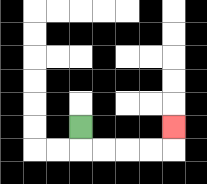{'start': '[3, 5]', 'end': '[7, 5]', 'path_directions': 'D,R,R,R,R,U', 'path_coordinates': '[[3, 5], [3, 6], [4, 6], [5, 6], [6, 6], [7, 6], [7, 5]]'}